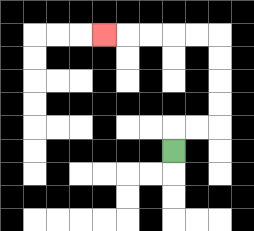{'start': '[7, 6]', 'end': '[4, 1]', 'path_directions': 'U,R,R,U,U,U,U,L,L,L,L,L', 'path_coordinates': '[[7, 6], [7, 5], [8, 5], [9, 5], [9, 4], [9, 3], [9, 2], [9, 1], [8, 1], [7, 1], [6, 1], [5, 1], [4, 1]]'}